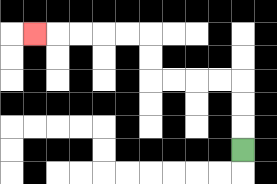{'start': '[10, 6]', 'end': '[1, 1]', 'path_directions': 'U,U,U,L,L,L,L,U,U,L,L,L,L,L', 'path_coordinates': '[[10, 6], [10, 5], [10, 4], [10, 3], [9, 3], [8, 3], [7, 3], [6, 3], [6, 2], [6, 1], [5, 1], [4, 1], [3, 1], [2, 1], [1, 1]]'}